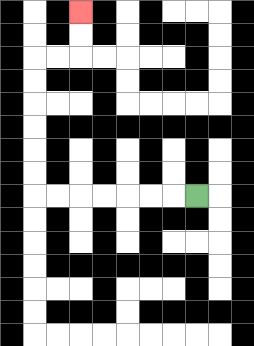{'start': '[8, 8]', 'end': '[3, 0]', 'path_directions': 'L,L,L,L,L,L,L,U,U,U,U,U,U,R,R,U,U', 'path_coordinates': '[[8, 8], [7, 8], [6, 8], [5, 8], [4, 8], [3, 8], [2, 8], [1, 8], [1, 7], [1, 6], [1, 5], [1, 4], [1, 3], [1, 2], [2, 2], [3, 2], [3, 1], [3, 0]]'}